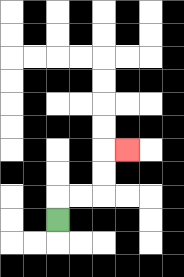{'start': '[2, 9]', 'end': '[5, 6]', 'path_directions': 'U,R,R,U,U,R', 'path_coordinates': '[[2, 9], [2, 8], [3, 8], [4, 8], [4, 7], [4, 6], [5, 6]]'}